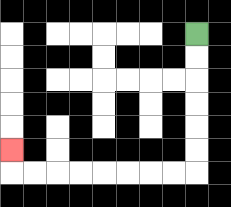{'start': '[8, 1]', 'end': '[0, 6]', 'path_directions': 'D,D,D,D,D,D,L,L,L,L,L,L,L,L,U', 'path_coordinates': '[[8, 1], [8, 2], [8, 3], [8, 4], [8, 5], [8, 6], [8, 7], [7, 7], [6, 7], [5, 7], [4, 7], [3, 7], [2, 7], [1, 7], [0, 7], [0, 6]]'}